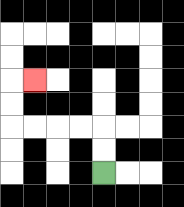{'start': '[4, 7]', 'end': '[1, 3]', 'path_directions': 'U,U,L,L,L,L,U,U,R', 'path_coordinates': '[[4, 7], [4, 6], [4, 5], [3, 5], [2, 5], [1, 5], [0, 5], [0, 4], [0, 3], [1, 3]]'}